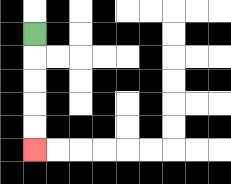{'start': '[1, 1]', 'end': '[1, 6]', 'path_directions': 'D,D,D,D,D', 'path_coordinates': '[[1, 1], [1, 2], [1, 3], [1, 4], [1, 5], [1, 6]]'}